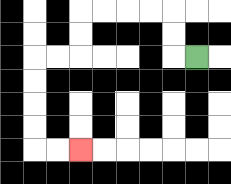{'start': '[8, 2]', 'end': '[3, 6]', 'path_directions': 'L,U,U,L,L,L,L,D,D,L,L,D,D,D,D,R,R', 'path_coordinates': '[[8, 2], [7, 2], [7, 1], [7, 0], [6, 0], [5, 0], [4, 0], [3, 0], [3, 1], [3, 2], [2, 2], [1, 2], [1, 3], [1, 4], [1, 5], [1, 6], [2, 6], [3, 6]]'}